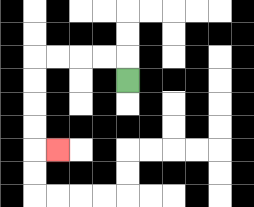{'start': '[5, 3]', 'end': '[2, 6]', 'path_directions': 'U,L,L,L,L,D,D,D,D,R', 'path_coordinates': '[[5, 3], [5, 2], [4, 2], [3, 2], [2, 2], [1, 2], [1, 3], [1, 4], [1, 5], [1, 6], [2, 6]]'}